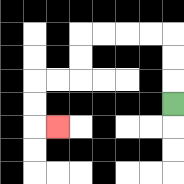{'start': '[7, 4]', 'end': '[2, 5]', 'path_directions': 'U,U,U,L,L,L,L,D,D,L,L,D,D,R', 'path_coordinates': '[[7, 4], [7, 3], [7, 2], [7, 1], [6, 1], [5, 1], [4, 1], [3, 1], [3, 2], [3, 3], [2, 3], [1, 3], [1, 4], [1, 5], [2, 5]]'}